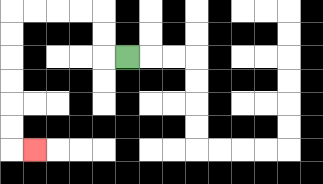{'start': '[5, 2]', 'end': '[1, 6]', 'path_directions': 'L,U,U,L,L,L,L,D,D,D,D,D,D,R', 'path_coordinates': '[[5, 2], [4, 2], [4, 1], [4, 0], [3, 0], [2, 0], [1, 0], [0, 0], [0, 1], [0, 2], [0, 3], [0, 4], [0, 5], [0, 6], [1, 6]]'}